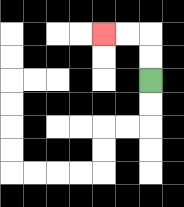{'start': '[6, 3]', 'end': '[4, 1]', 'path_directions': 'U,U,L,L', 'path_coordinates': '[[6, 3], [6, 2], [6, 1], [5, 1], [4, 1]]'}